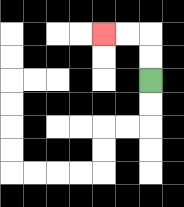{'start': '[6, 3]', 'end': '[4, 1]', 'path_directions': 'U,U,L,L', 'path_coordinates': '[[6, 3], [6, 2], [6, 1], [5, 1], [4, 1]]'}